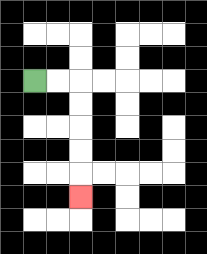{'start': '[1, 3]', 'end': '[3, 8]', 'path_directions': 'R,R,D,D,D,D,D', 'path_coordinates': '[[1, 3], [2, 3], [3, 3], [3, 4], [3, 5], [3, 6], [3, 7], [3, 8]]'}